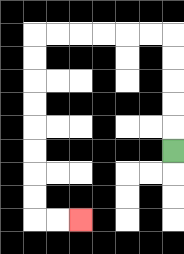{'start': '[7, 6]', 'end': '[3, 9]', 'path_directions': 'U,U,U,U,U,L,L,L,L,L,L,D,D,D,D,D,D,D,D,R,R', 'path_coordinates': '[[7, 6], [7, 5], [7, 4], [7, 3], [7, 2], [7, 1], [6, 1], [5, 1], [4, 1], [3, 1], [2, 1], [1, 1], [1, 2], [1, 3], [1, 4], [1, 5], [1, 6], [1, 7], [1, 8], [1, 9], [2, 9], [3, 9]]'}